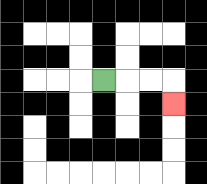{'start': '[4, 3]', 'end': '[7, 4]', 'path_directions': 'R,R,R,D', 'path_coordinates': '[[4, 3], [5, 3], [6, 3], [7, 3], [7, 4]]'}